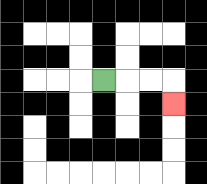{'start': '[4, 3]', 'end': '[7, 4]', 'path_directions': 'R,R,R,D', 'path_coordinates': '[[4, 3], [5, 3], [6, 3], [7, 3], [7, 4]]'}